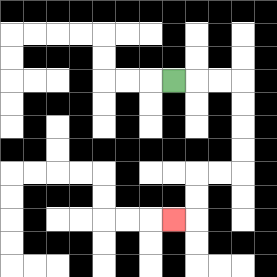{'start': '[7, 3]', 'end': '[7, 9]', 'path_directions': 'R,R,R,D,D,D,D,L,L,D,D,L', 'path_coordinates': '[[7, 3], [8, 3], [9, 3], [10, 3], [10, 4], [10, 5], [10, 6], [10, 7], [9, 7], [8, 7], [8, 8], [8, 9], [7, 9]]'}